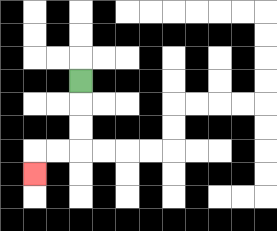{'start': '[3, 3]', 'end': '[1, 7]', 'path_directions': 'D,D,D,L,L,D', 'path_coordinates': '[[3, 3], [3, 4], [3, 5], [3, 6], [2, 6], [1, 6], [1, 7]]'}